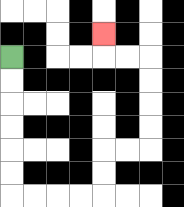{'start': '[0, 2]', 'end': '[4, 1]', 'path_directions': 'D,D,D,D,D,D,R,R,R,R,U,U,R,R,U,U,U,U,L,L,U', 'path_coordinates': '[[0, 2], [0, 3], [0, 4], [0, 5], [0, 6], [0, 7], [0, 8], [1, 8], [2, 8], [3, 8], [4, 8], [4, 7], [4, 6], [5, 6], [6, 6], [6, 5], [6, 4], [6, 3], [6, 2], [5, 2], [4, 2], [4, 1]]'}